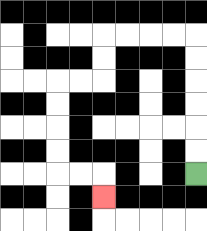{'start': '[8, 7]', 'end': '[4, 8]', 'path_directions': 'U,U,U,U,U,U,L,L,L,L,D,D,L,L,D,D,D,D,R,R,D', 'path_coordinates': '[[8, 7], [8, 6], [8, 5], [8, 4], [8, 3], [8, 2], [8, 1], [7, 1], [6, 1], [5, 1], [4, 1], [4, 2], [4, 3], [3, 3], [2, 3], [2, 4], [2, 5], [2, 6], [2, 7], [3, 7], [4, 7], [4, 8]]'}